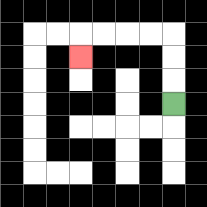{'start': '[7, 4]', 'end': '[3, 2]', 'path_directions': 'U,U,U,L,L,L,L,D', 'path_coordinates': '[[7, 4], [7, 3], [7, 2], [7, 1], [6, 1], [5, 1], [4, 1], [3, 1], [3, 2]]'}